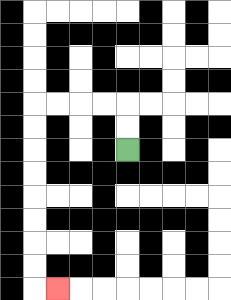{'start': '[5, 6]', 'end': '[2, 12]', 'path_directions': 'U,U,L,L,L,L,D,D,D,D,D,D,D,D,R', 'path_coordinates': '[[5, 6], [5, 5], [5, 4], [4, 4], [3, 4], [2, 4], [1, 4], [1, 5], [1, 6], [1, 7], [1, 8], [1, 9], [1, 10], [1, 11], [1, 12], [2, 12]]'}